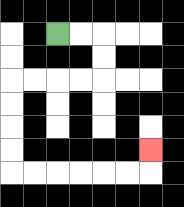{'start': '[2, 1]', 'end': '[6, 6]', 'path_directions': 'R,R,D,D,L,L,L,L,D,D,D,D,R,R,R,R,R,R,U', 'path_coordinates': '[[2, 1], [3, 1], [4, 1], [4, 2], [4, 3], [3, 3], [2, 3], [1, 3], [0, 3], [0, 4], [0, 5], [0, 6], [0, 7], [1, 7], [2, 7], [3, 7], [4, 7], [5, 7], [6, 7], [6, 6]]'}